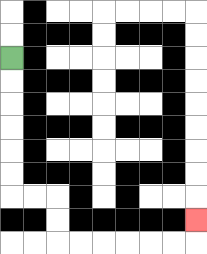{'start': '[0, 2]', 'end': '[8, 9]', 'path_directions': 'D,D,D,D,D,D,R,R,D,D,R,R,R,R,R,R,U', 'path_coordinates': '[[0, 2], [0, 3], [0, 4], [0, 5], [0, 6], [0, 7], [0, 8], [1, 8], [2, 8], [2, 9], [2, 10], [3, 10], [4, 10], [5, 10], [6, 10], [7, 10], [8, 10], [8, 9]]'}